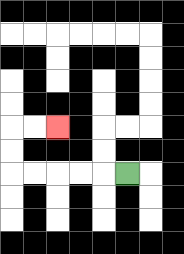{'start': '[5, 7]', 'end': '[2, 5]', 'path_directions': 'L,L,L,L,L,U,U,R,R', 'path_coordinates': '[[5, 7], [4, 7], [3, 7], [2, 7], [1, 7], [0, 7], [0, 6], [0, 5], [1, 5], [2, 5]]'}